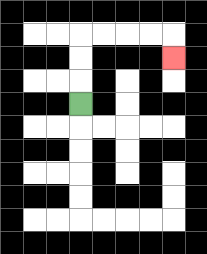{'start': '[3, 4]', 'end': '[7, 2]', 'path_directions': 'U,U,U,R,R,R,R,D', 'path_coordinates': '[[3, 4], [3, 3], [3, 2], [3, 1], [4, 1], [5, 1], [6, 1], [7, 1], [7, 2]]'}